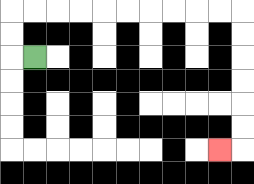{'start': '[1, 2]', 'end': '[9, 6]', 'path_directions': 'L,U,U,R,R,R,R,R,R,R,R,R,R,D,D,D,D,D,D,L', 'path_coordinates': '[[1, 2], [0, 2], [0, 1], [0, 0], [1, 0], [2, 0], [3, 0], [4, 0], [5, 0], [6, 0], [7, 0], [8, 0], [9, 0], [10, 0], [10, 1], [10, 2], [10, 3], [10, 4], [10, 5], [10, 6], [9, 6]]'}